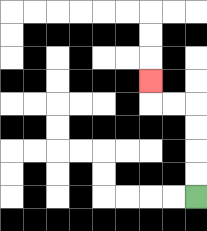{'start': '[8, 8]', 'end': '[6, 3]', 'path_directions': 'U,U,U,U,L,L,U', 'path_coordinates': '[[8, 8], [8, 7], [8, 6], [8, 5], [8, 4], [7, 4], [6, 4], [6, 3]]'}